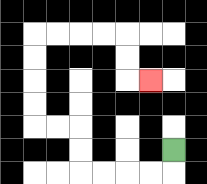{'start': '[7, 6]', 'end': '[6, 3]', 'path_directions': 'D,L,L,L,L,U,U,L,L,U,U,U,U,R,R,R,R,D,D,R', 'path_coordinates': '[[7, 6], [7, 7], [6, 7], [5, 7], [4, 7], [3, 7], [3, 6], [3, 5], [2, 5], [1, 5], [1, 4], [1, 3], [1, 2], [1, 1], [2, 1], [3, 1], [4, 1], [5, 1], [5, 2], [5, 3], [6, 3]]'}